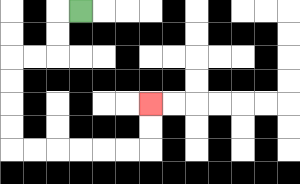{'start': '[3, 0]', 'end': '[6, 4]', 'path_directions': 'L,D,D,L,L,D,D,D,D,R,R,R,R,R,R,U,U', 'path_coordinates': '[[3, 0], [2, 0], [2, 1], [2, 2], [1, 2], [0, 2], [0, 3], [0, 4], [0, 5], [0, 6], [1, 6], [2, 6], [3, 6], [4, 6], [5, 6], [6, 6], [6, 5], [6, 4]]'}